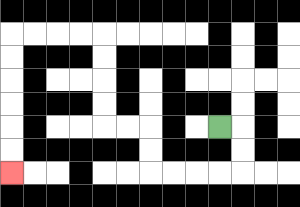{'start': '[9, 5]', 'end': '[0, 7]', 'path_directions': 'R,D,D,L,L,L,L,U,U,L,L,U,U,U,U,L,L,L,L,D,D,D,D,D,D', 'path_coordinates': '[[9, 5], [10, 5], [10, 6], [10, 7], [9, 7], [8, 7], [7, 7], [6, 7], [6, 6], [6, 5], [5, 5], [4, 5], [4, 4], [4, 3], [4, 2], [4, 1], [3, 1], [2, 1], [1, 1], [0, 1], [0, 2], [0, 3], [0, 4], [0, 5], [0, 6], [0, 7]]'}